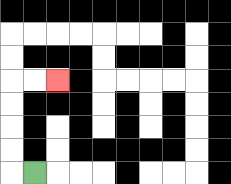{'start': '[1, 7]', 'end': '[2, 3]', 'path_directions': 'L,U,U,U,U,R,R', 'path_coordinates': '[[1, 7], [0, 7], [0, 6], [0, 5], [0, 4], [0, 3], [1, 3], [2, 3]]'}